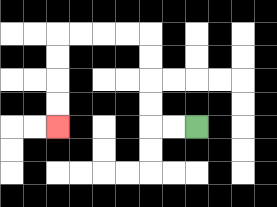{'start': '[8, 5]', 'end': '[2, 5]', 'path_directions': 'L,L,U,U,U,U,L,L,L,L,D,D,D,D', 'path_coordinates': '[[8, 5], [7, 5], [6, 5], [6, 4], [6, 3], [6, 2], [6, 1], [5, 1], [4, 1], [3, 1], [2, 1], [2, 2], [2, 3], [2, 4], [2, 5]]'}